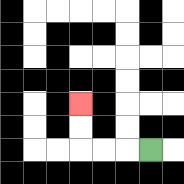{'start': '[6, 6]', 'end': '[3, 4]', 'path_directions': 'L,L,L,U,U', 'path_coordinates': '[[6, 6], [5, 6], [4, 6], [3, 6], [3, 5], [3, 4]]'}